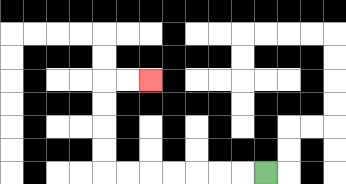{'start': '[11, 7]', 'end': '[6, 3]', 'path_directions': 'L,L,L,L,L,L,L,U,U,U,U,R,R', 'path_coordinates': '[[11, 7], [10, 7], [9, 7], [8, 7], [7, 7], [6, 7], [5, 7], [4, 7], [4, 6], [4, 5], [4, 4], [4, 3], [5, 3], [6, 3]]'}